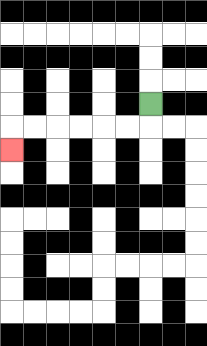{'start': '[6, 4]', 'end': '[0, 6]', 'path_directions': 'D,L,L,L,L,L,L,D', 'path_coordinates': '[[6, 4], [6, 5], [5, 5], [4, 5], [3, 5], [2, 5], [1, 5], [0, 5], [0, 6]]'}